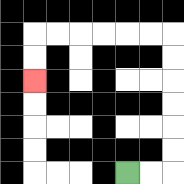{'start': '[5, 7]', 'end': '[1, 3]', 'path_directions': 'R,R,U,U,U,U,U,U,L,L,L,L,L,L,D,D', 'path_coordinates': '[[5, 7], [6, 7], [7, 7], [7, 6], [7, 5], [7, 4], [7, 3], [7, 2], [7, 1], [6, 1], [5, 1], [4, 1], [3, 1], [2, 1], [1, 1], [1, 2], [1, 3]]'}